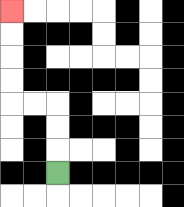{'start': '[2, 7]', 'end': '[0, 0]', 'path_directions': 'U,U,U,L,L,U,U,U,U', 'path_coordinates': '[[2, 7], [2, 6], [2, 5], [2, 4], [1, 4], [0, 4], [0, 3], [0, 2], [0, 1], [0, 0]]'}